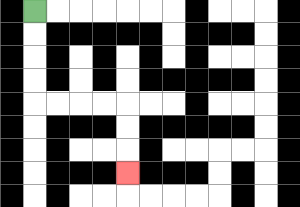{'start': '[1, 0]', 'end': '[5, 7]', 'path_directions': 'D,D,D,D,R,R,R,R,D,D,D', 'path_coordinates': '[[1, 0], [1, 1], [1, 2], [1, 3], [1, 4], [2, 4], [3, 4], [4, 4], [5, 4], [5, 5], [5, 6], [5, 7]]'}